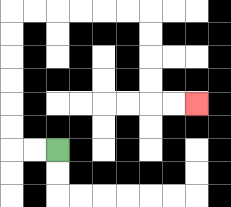{'start': '[2, 6]', 'end': '[8, 4]', 'path_directions': 'L,L,U,U,U,U,U,U,R,R,R,R,R,R,D,D,D,D,R,R', 'path_coordinates': '[[2, 6], [1, 6], [0, 6], [0, 5], [0, 4], [0, 3], [0, 2], [0, 1], [0, 0], [1, 0], [2, 0], [3, 0], [4, 0], [5, 0], [6, 0], [6, 1], [6, 2], [6, 3], [6, 4], [7, 4], [8, 4]]'}